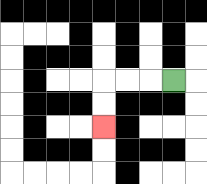{'start': '[7, 3]', 'end': '[4, 5]', 'path_directions': 'L,L,L,D,D', 'path_coordinates': '[[7, 3], [6, 3], [5, 3], [4, 3], [4, 4], [4, 5]]'}